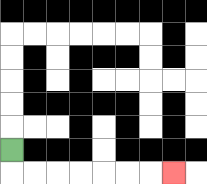{'start': '[0, 6]', 'end': '[7, 7]', 'path_directions': 'D,R,R,R,R,R,R,R', 'path_coordinates': '[[0, 6], [0, 7], [1, 7], [2, 7], [3, 7], [4, 7], [5, 7], [6, 7], [7, 7]]'}